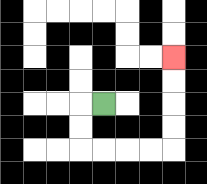{'start': '[4, 4]', 'end': '[7, 2]', 'path_directions': 'L,D,D,R,R,R,R,U,U,U,U', 'path_coordinates': '[[4, 4], [3, 4], [3, 5], [3, 6], [4, 6], [5, 6], [6, 6], [7, 6], [7, 5], [7, 4], [7, 3], [7, 2]]'}